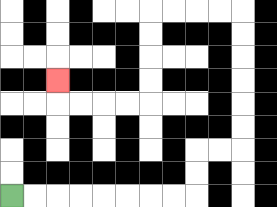{'start': '[0, 8]', 'end': '[2, 3]', 'path_directions': 'R,R,R,R,R,R,R,R,U,U,R,R,U,U,U,U,U,U,L,L,L,L,D,D,D,D,L,L,L,L,U', 'path_coordinates': '[[0, 8], [1, 8], [2, 8], [3, 8], [4, 8], [5, 8], [6, 8], [7, 8], [8, 8], [8, 7], [8, 6], [9, 6], [10, 6], [10, 5], [10, 4], [10, 3], [10, 2], [10, 1], [10, 0], [9, 0], [8, 0], [7, 0], [6, 0], [6, 1], [6, 2], [6, 3], [6, 4], [5, 4], [4, 4], [3, 4], [2, 4], [2, 3]]'}